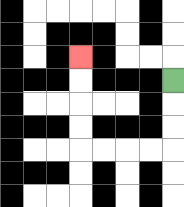{'start': '[7, 3]', 'end': '[3, 2]', 'path_directions': 'D,D,D,L,L,L,L,U,U,U,U', 'path_coordinates': '[[7, 3], [7, 4], [7, 5], [7, 6], [6, 6], [5, 6], [4, 6], [3, 6], [3, 5], [3, 4], [3, 3], [3, 2]]'}